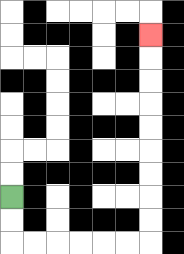{'start': '[0, 8]', 'end': '[6, 1]', 'path_directions': 'D,D,R,R,R,R,R,R,U,U,U,U,U,U,U,U,U', 'path_coordinates': '[[0, 8], [0, 9], [0, 10], [1, 10], [2, 10], [3, 10], [4, 10], [5, 10], [6, 10], [6, 9], [6, 8], [6, 7], [6, 6], [6, 5], [6, 4], [6, 3], [6, 2], [6, 1]]'}